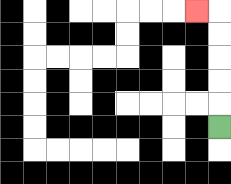{'start': '[9, 5]', 'end': '[8, 0]', 'path_directions': 'U,U,U,U,U,L', 'path_coordinates': '[[9, 5], [9, 4], [9, 3], [9, 2], [9, 1], [9, 0], [8, 0]]'}